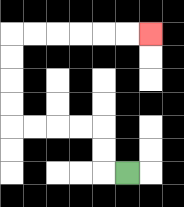{'start': '[5, 7]', 'end': '[6, 1]', 'path_directions': 'L,U,U,L,L,L,L,U,U,U,U,R,R,R,R,R,R', 'path_coordinates': '[[5, 7], [4, 7], [4, 6], [4, 5], [3, 5], [2, 5], [1, 5], [0, 5], [0, 4], [0, 3], [0, 2], [0, 1], [1, 1], [2, 1], [3, 1], [4, 1], [5, 1], [6, 1]]'}